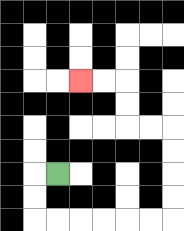{'start': '[2, 7]', 'end': '[3, 3]', 'path_directions': 'L,D,D,R,R,R,R,R,R,U,U,U,U,L,L,U,U,L,L', 'path_coordinates': '[[2, 7], [1, 7], [1, 8], [1, 9], [2, 9], [3, 9], [4, 9], [5, 9], [6, 9], [7, 9], [7, 8], [7, 7], [7, 6], [7, 5], [6, 5], [5, 5], [5, 4], [5, 3], [4, 3], [3, 3]]'}